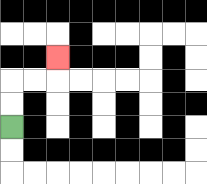{'start': '[0, 5]', 'end': '[2, 2]', 'path_directions': 'U,U,R,R,U', 'path_coordinates': '[[0, 5], [0, 4], [0, 3], [1, 3], [2, 3], [2, 2]]'}